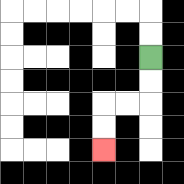{'start': '[6, 2]', 'end': '[4, 6]', 'path_directions': 'D,D,L,L,D,D', 'path_coordinates': '[[6, 2], [6, 3], [6, 4], [5, 4], [4, 4], [4, 5], [4, 6]]'}